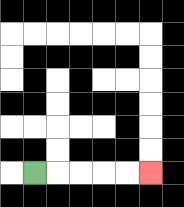{'start': '[1, 7]', 'end': '[6, 7]', 'path_directions': 'R,R,R,R,R', 'path_coordinates': '[[1, 7], [2, 7], [3, 7], [4, 7], [5, 7], [6, 7]]'}